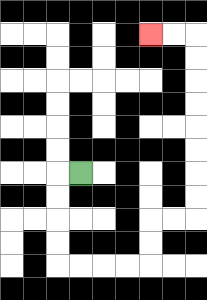{'start': '[3, 7]', 'end': '[6, 1]', 'path_directions': 'L,D,D,D,D,R,R,R,R,U,U,R,R,U,U,U,U,U,U,U,U,L,L', 'path_coordinates': '[[3, 7], [2, 7], [2, 8], [2, 9], [2, 10], [2, 11], [3, 11], [4, 11], [5, 11], [6, 11], [6, 10], [6, 9], [7, 9], [8, 9], [8, 8], [8, 7], [8, 6], [8, 5], [8, 4], [8, 3], [8, 2], [8, 1], [7, 1], [6, 1]]'}